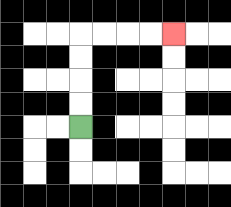{'start': '[3, 5]', 'end': '[7, 1]', 'path_directions': 'U,U,U,U,R,R,R,R', 'path_coordinates': '[[3, 5], [3, 4], [3, 3], [3, 2], [3, 1], [4, 1], [5, 1], [6, 1], [7, 1]]'}